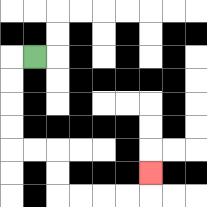{'start': '[1, 2]', 'end': '[6, 7]', 'path_directions': 'L,D,D,D,D,R,R,D,D,R,R,R,R,U', 'path_coordinates': '[[1, 2], [0, 2], [0, 3], [0, 4], [0, 5], [0, 6], [1, 6], [2, 6], [2, 7], [2, 8], [3, 8], [4, 8], [5, 8], [6, 8], [6, 7]]'}